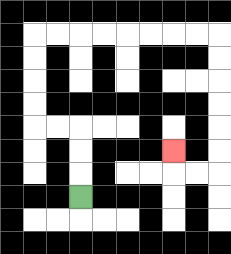{'start': '[3, 8]', 'end': '[7, 6]', 'path_directions': 'U,U,U,L,L,U,U,U,U,R,R,R,R,R,R,R,R,D,D,D,D,D,D,L,L,U', 'path_coordinates': '[[3, 8], [3, 7], [3, 6], [3, 5], [2, 5], [1, 5], [1, 4], [1, 3], [1, 2], [1, 1], [2, 1], [3, 1], [4, 1], [5, 1], [6, 1], [7, 1], [8, 1], [9, 1], [9, 2], [9, 3], [9, 4], [9, 5], [9, 6], [9, 7], [8, 7], [7, 7], [7, 6]]'}